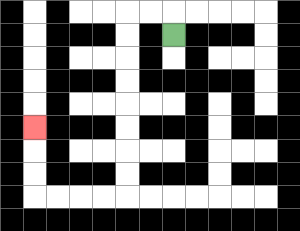{'start': '[7, 1]', 'end': '[1, 5]', 'path_directions': 'U,L,L,D,D,D,D,D,D,D,D,L,L,L,L,U,U,U', 'path_coordinates': '[[7, 1], [7, 0], [6, 0], [5, 0], [5, 1], [5, 2], [5, 3], [5, 4], [5, 5], [5, 6], [5, 7], [5, 8], [4, 8], [3, 8], [2, 8], [1, 8], [1, 7], [1, 6], [1, 5]]'}